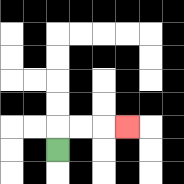{'start': '[2, 6]', 'end': '[5, 5]', 'path_directions': 'U,R,R,R', 'path_coordinates': '[[2, 6], [2, 5], [3, 5], [4, 5], [5, 5]]'}